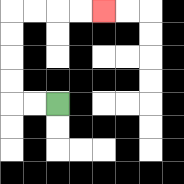{'start': '[2, 4]', 'end': '[4, 0]', 'path_directions': 'L,L,U,U,U,U,R,R,R,R', 'path_coordinates': '[[2, 4], [1, 4], [0, 4], [0, 3], [0, 2], [0, 1], [0, 0], [1, 0], [2, 0], [3, 0], [4, 0]]'}